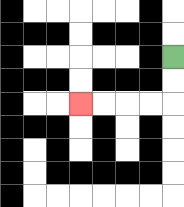{'start': '[7, 2]', 'end': '[3, 4]', 'path_directions': 'D,D,L,L,L,L', 'path_coordinates': '[[7, 2], [7, 3], [7, 4], [6, 4], [5, 4], [4, 4], [3, 4]]'}